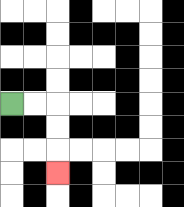{'start': '[0, 4]', 'end': '[2, 7]', 'path_directions': 'R,R,D,D,D', 'path_coordinates': '[[0, 4], [1, 4], [2, 4], [2, 5], [2, 6], [2, 7]]'}